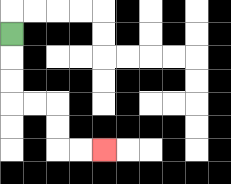{'start': '[0, 1]', 'end': '[4, 6]', 'path_directions': 'D,D,D,R,R,D,D,R,R', 'path_coordinates': '[[0, 1], [0, 2], [0, 3], [0, 4], [1, 4], [2, 4], [2, 5], [2, 6], [3, 6], [4, 6]]'}